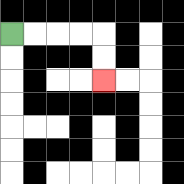{'start': '[0, 1]', 'end': '[4, 3]', 'path_directions': 'R,R,R,R,D,D', 'path_coordinates': '[[0, 1], [1, 1], [2, 1], [3, 1], [4, 1], [4, 2], [4, 3]]'}